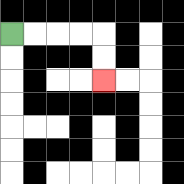{'start': '[0, 1]', 'end': '[4, 3]', 'path_directions': 'R,R,R,R,D,D', 'path_coordinates': '[[0, 1], [1, 1], [2, 1], [3, 1], [4, 1], [4, 2], [4, 3]]'}